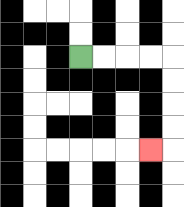{'start': '[3, 2]', 'end': '[6, 6]', 'path_directions': 'R,R,R,R,D,D,D,D,L', 'path_coordinates': '[[3, 2], [4, 2], [5, 2], [6, 2], [7, 2], [7, 3], [7, 4], [7, 5], [7, 6], [6, 6]]'}